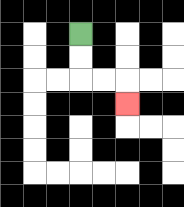{'start': '[3, 1]', 'end': '[5, 4]', 'path_directions': 'D,D,R,R,D', 'path_coordinates': '[[3, 1], [3, 2], [3, 3], [4, 3], [5, 3], [5, 4]]'}